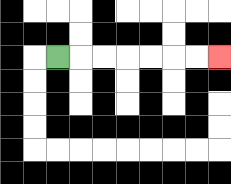{'start': '[2, 2]', 'end': '[9, 2]', 'path_directions': 'R,R,R,R,R,R,R', 'path_coordinates': '[[2, 2], [3, 2], [4, 2], [5, 2], [6, 2], [7, 2], [8, 2], [9, 2]]'}